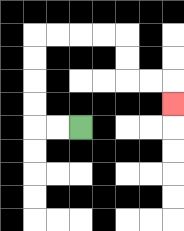{'start': '[3, 5]', 'end': '[7, 4]', 'path_directions': 'L,L,U,U,U,U,R,R,R,R,D,D,R,R,D', 'path_coordinates': '[[3, 5], [2, 5], [1, 5], [1, 4], [1, 3], [1, 2], [1, 1], [2, 1], [3, 1], [4, 1], [5, 1], [5, 2], [5, 3], [6, 3], [7, 3], [7, 4]]'}